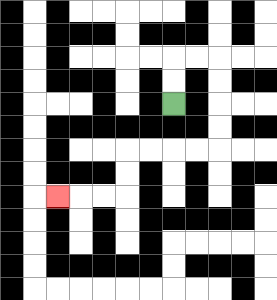{'start': '[7, 4]', 'end': '[2, 8]', 'path_directions': 'U,U,R,R,D,D,D,D,L,L,L,L,D,D,L,L,L', 'path_coordinates': '[[7, 4], [7, 3], [7, 2], [8, 2], [9, 2], [9, 3], [9, 4], [9, 5], [9, 6], [8, 6], [7, 6], [6, 6], [5, 6], [5, 7], [5, 8], [4, 8], [3, 8], [2, 8]]'}